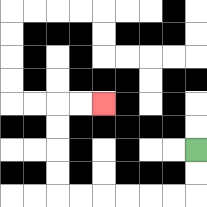{'start': '[8, 6]', 'end': '[4, 4]', 'path_directions': 'D,D,L,L,L,L,L,L,U,U,U,U,R,R', 'path_coordinates': '[[8, 6], [8, 7], [8, 8], [7, 8], [6, 8], [5, 8], [4, 8], [3, 8], [2, 8], [2, 7], [2, 6], [2, 5], [2, 4], [3, 4], [4, 4]]'}